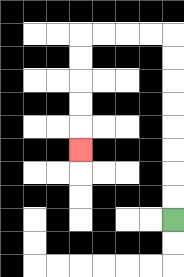{'start': '[7, 9]', 'end': '[3, 6]', 'path_directions': 'U,U,U,U,U,U,U,U,L,L,L,L,D,D,D,D,D', 'path_coordinates': '[[7, 9], [7, 8], [7, 7], [7, 6], [7, 5], [7, 4], [7, 3], [7, 2], [7, 1], [6, 1], [5, 1], [4, 1], [3, 1], [3, 2], [3, 3], [3, 4], [3, 5], [3, 6]]'}